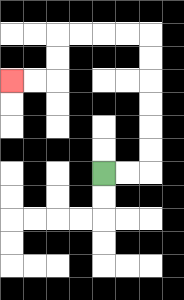{'start': '[4, 7]', 'end': '[0, 3]', 'path_directions': 'R,R,U,U,U,U,U,U,L,L,L,L,D,D,L,L', 'path_coordinates': '[[4, 7], [5, 7], [6, 7], [6, 6], [6, 5], [6, 4], [6, 3], [6, 2], [6, 1], [5, 1], [4, 1], [3, 1], [2, 1], [2, 2], [2, 3], [1, 3], [0, 3]]'}